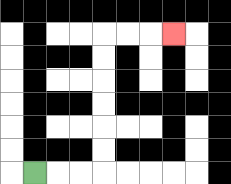{'start': '[1, 7]', 'end': '[7, 1]', 'path_directions': 'R,R,R,U,U,U,U,U,U,R,R,R', 'path_coordinates': '[[1, 7], [2, 7], [3, 7], [4, 7], [4, 6], [4, 5], [4, 4], [4, 3], [4, 2], [4, 1], [5, 1], [6, 1], [7, 1]]'}